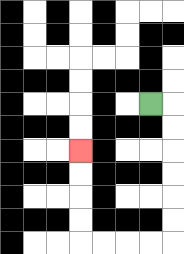{'start': '[6, 4]', 'end': '[3, 6]', 'path_directions': 'R,D,D,D,D,D,D,L,L,L,L,U,U,U,U', 'path_coordinates': '[[6, 4], [7, 4], [7, 5], [7, 6], [7, 7], [7, 8], [7, 9], [7, 10], [6, 10], [5, 10], [4, 10], [3, 10], [3, 9], [3, 8], [3, 7], [3, 6]]'}